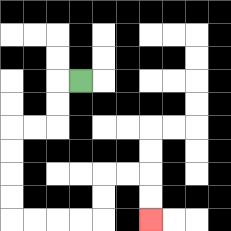{'start': '[3, 3]', 'end': '[6, 9]', 'path_directions': 'L,D,D,L,L,D,D,D,D,R,R,R,R,U,U,R,R,D,D', 'path_coordinates': '[[3, 3], [2, 3], [2, 4], [2, 5], [1, 5], [0, 5], [0, 6], [0, 7], [0, 8], [0, 9], [1, 9], [2, 9], [3, 9], [4, 9], [4, 8], [4, 7], [5, 7], [6, 7], [6, 8], [6, 9]]'}